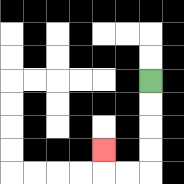{'start': '[6, 3]', 'end': '[4, 6]', 'path_directions': 'D,D,D,D,L,L,U', 'path_coordinates': '[[6, 3], [6, 4], [6, 5], [6, 6], [6, 7], [5, 7], [4, 7], [4, 6]]'}